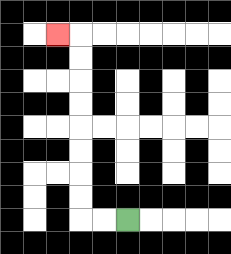{'start': '[5, 9]', 'end': '[2, 1]', 'path_directions': 'L,L,U,U,U,U,U,U,U,U,L', 'path_coordinates': '[[5, 9], [4, 9], [3, 9], [3, 8], [3, 7], [3, 6], [3, 5], [3, 4], [3, 3], [3, 2], [3, 1], [2, 1]]'}